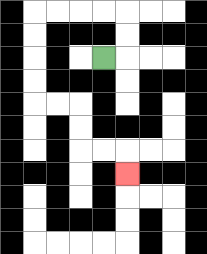{'start': '[4, 2]', 'end': '[5, 7]', 'path_directions': 'R,U,U,L,L,L,L,D,D,D,D,R,R,D,D,R,R,D', 'path_coordinates': '[[4, 2], [5, 2], [5, 1], [5, 0], [4, 0], [3, 0], [2, 0], [1, 0], [1, 1], [1, 2], [1, 3], [1, 4], [2, 4], [3, 4], [3, 5], [3, 6], [4, 6], [5, 6], [5, 7]]'}